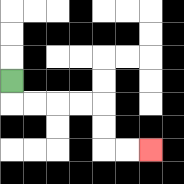{'start': '[0, 3]', 'end': '[6, 6]', 'path_directions': 'D,R,R,R,R,D,D,R,R', 'path_coordinates': '[[0, 3], [0, 4], [1, 4], [2, 4], [3, 4], [4, 4], [4, 5], [4, 6], [5, 6], [6, 6]]'}